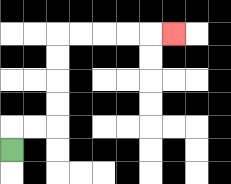{'start': '[0, 6]', 'end': '[7, 1]', 'path_directions': 'U,R,R,U,U,U,U,R,R,R,R,R', 'path_coordinates': '[[0, 6], [0, 5], [1, 5], [2, 5], [2, 4], [2, 3], [2, 2], [2, 1], [3, 1], [4, 1], [5, 1], [6, 1], [7, 1]]'}